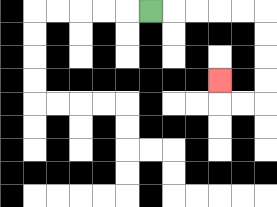{'start': '[6, 0]', 'end': '[9, 3]', 'path_directions': 'R,R,R,R,R,D,D,D,D,L,L,U', 'path_coordinates': '[[6, 0], [7, 0], [8, 0], [9, 0], [10, 0], [11, 0], [11, 1], [11, 2], [11, 3], [11, 4], [10, 4], [9, 4], [9, 3]]'}